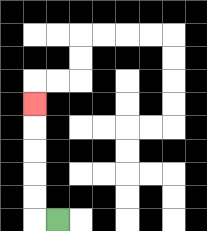{'start': '[2, 9]', 'end': '[1, 4]', 'path_directions': 'L,U,U,U,U,U', 'path_coordinates': '[[2, 9], [1, 9], [1, 8], [1, 7], [1, 6], [1, 5], [1, 4]]'}